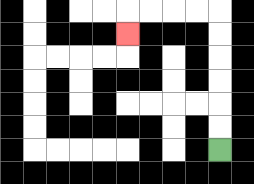{'start': '[9, 6]', 'end': '[5, 1]', 'path_directions': 'U,U,U,U,U,U,L,L,L,L,D', 'path_coordinates': '[[9, 6], [9, 5], [9, 4], [9, 3], [9, 2], [9, 1], [9, 0], [8, 0], [7, 0], [6, 0], [5, 0], [5, 1]]'}